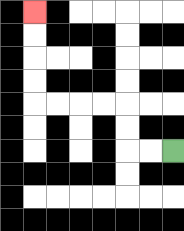{'start': '[7, 6]', 'end': '[1, 0]', 'path_directions': 'L,L,U,U,L,L,L,L,U,U,U,U', 'path_coordinates': '[[7, 6], [6, 6], [5, 6], [5, 5], [5, 4], [4, 4], [3, 4], [2, 4], [1, 4], [1, 3], [1, 2], [1, 1], [1, 0]]'}